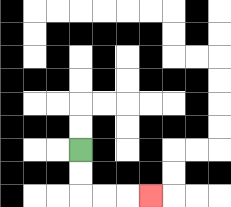{'start': '[3, 6]', 'end': '[6, 8]', 'path_directions': 'D,D,R,R,R', 'path_coordinates': '[[3, 6], [3, 7], [3, 8], [4, 8], [5, 8], [6, 8]]'}